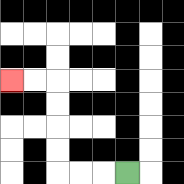{'start': '[5, 7]', 'end': '[0, 3]', 'path_directions': 'L,L,L,U,U,U,U,L,L', 'path_coordinates': '[[5, 7], [4, 7], [3, 7], [2, 7], [2, 6], [2, 5], [2, 4], [2, 3], [1, 3], [0, 3]]'}